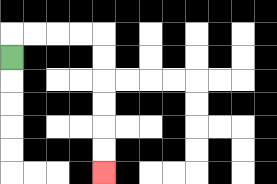{'start': '[0, 2]', 'end': '[4, 7]', 'path_directions': 'U,R,R,R,R,D,D,D,D,D,D', 'path_coordinates': '[[0, 2], [0, 1], [1, 1], [2, 1], [3, 1], [4, 1], [4, 2], [4, 3], [4, 4], [4, 5], [4, 6], [4, 7]]'}